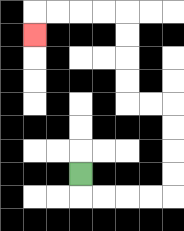{'start': '[3, 7]', 'end': '[1, 1]', 'path_directions': 'D,R,R,R,R,U,U,U,U,L,L,U,U,U,U,L,L,L,L,D', 'path_coordinates': '[[3, 7], [3, 8], [4, 8], [5, 8], [6, 8], [7, 8], [7, 7], [7, 6], [7, 5], [7, 4], [6, 4], [5, 4], [5, 3], [5, 2], [5, 1], [5, 0], [4, 0], [3, 0], [2, 0], [1, 0], [1, 1]]'}